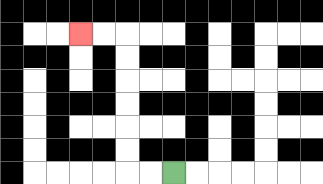{'start': '[7, 7]', 'end': '[3, 1]', 'path_directions': 'L,L,U,U,U,U,U,U,L,L', 'path_coordinates': '[[7, 7], [6, 7], [5, 7], [5, 6], [5, 5], [5, 4], [5, 3], [5, 2], [5, 1], [4, 1], [3, 1]]'}